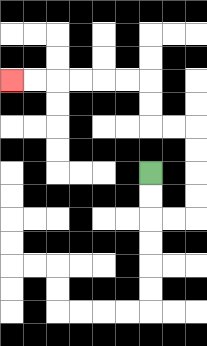{'start': '[6, 7]', 'end': '[0, 3]', 'path_directions': 'D,D,R,R,U,U,U,U,L,L,U,U,L,L,L,L,L,L', 'path_coordinates': '[[6, 7], [6, 8], [6, 9], [7, 9], [8, 9], [8, 8], [8, 7], [8, 6], [8, 5], [7, 5], [6, 5], [6, 4], [6, 3], [5, 3], [4, 3], [3, 3], [2, 3], [1, 3], [0, 3]]'}